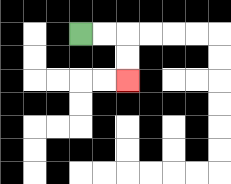{'start': '[3, 1]', 'end': '[5, 3]', 'path_directions': 'R,R,D,D', 'path_coordinates': '[[3, 1], [4, 1], [5, 1], [5, 2], [5, 3]]'}